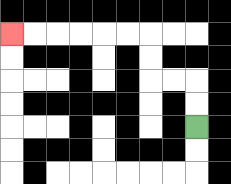{'start': '[8, 5]', 'end': '[0, 1]', 'path_directions': 'U,U,L,L,U,U,L,L,L,L,L,L', 'path_coordinates': '[[8, 5], [8, 4], [8, 3], [7, 3], [6, 3], [6, 2], [6, 1], [5, 1], [4, 1], [3, 1], [2, 1], [1, 1], [0, 1]]'}